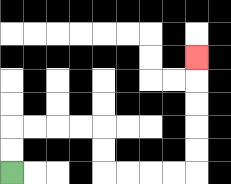{'start': '[0, 7]', 'end': '[8, 2]', 'path_directions': 'U,U,R,R,R,R,D,D,R,R,R,R,U,U,U,U,U', 'path_coordinates': '[[0, 7], [0, 6], [0, 5], [1, 5], [2, 5], [3, 5], [4, 5], [4, 6], [4, 7], [5, 7], [6, 7], [7, 7], [8, 7], [8, 6], [8, 5], [8, 4], [8, 3], [8, 2]]'}